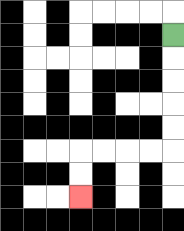{'start': '[7, 1]', 'end': '[3, 8]', 'path_directions': 'D,D,D,D,D,L,L,L,L,D,D', 'path_coordinates': '[[7, 1], [7, 2], [7, 3], [7, 4], [7, 5], [7, 6], [6, 6], [5, 6], [4, 6], [3, 6], [3, 7], [3, 8]]'}